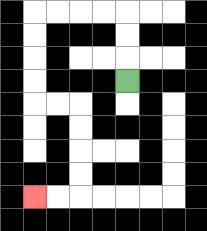{'start': '[5, 3]', 'end': '[1, 8]', 'path_directions': 'U,U,U,L,L,L,L,D,D,D,D,R,R,D,D,D,D,L,L', 'path_coordinates': '[[5, 3], [5, 2], [5, 1], [5, 0], [4, 0], [3, 0], [2, 0], [1, 0], [1, 1], [1, 2], [1, 3], [1, 4], [2, 4], [3, 4], [3, 5], [3, 6], [3, 7], [3, 8], [2, 8], [1, 8]]'}